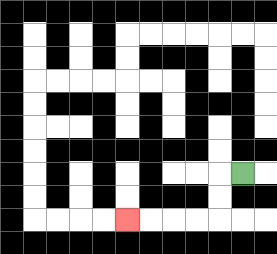{'start': '[10, 7]', 'end': '[5, 9]', 'path_directions': 'L,D,D,L,L,L,L', 'path_coordinates': '[[10, 7], [9, 7], [9, 8], [9, 9], [8, 9], [7, 9], [6, 9], [5, 9]]'}